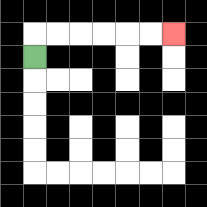{'start': '[1, 2]', 'end': '[7, 1]', 'path_directions': 'U,R,R,R,R,R,R', 'path_coordinates': '[[1, 2], [1, 1], [2, 1], [3, 1], [4, 1], [5, 1], [6, 1], [7, 1]]'}